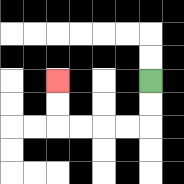{'start': '[6, 3]', 'end': '[2, 3]', 'path_directions': 'D,D,L,L,L,L,U,U', 'path_coordinates': '[[6, 3], [6, 4], [6, 5], [5, 5], [4, 5], [3, 5], [2, 5], [2, 4], [2, 3]]'}